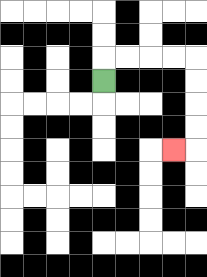{'start': '[4, 3]', 'end': '[7, 6]', 'path_directions': 'U,R,R,R,R,D,D,D,D,L', 'path_coordinates': '[[4, 3], [4, 2], [5, 2], [6, 2], [7, 2], [8, 2], [8, 3], [8, 4], [8, 5], [8, 6], [7, 6]]'}